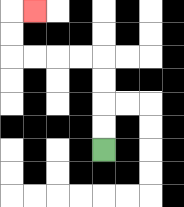{'start': '[4, 6]', 'end': '[1, 0]', 'path_directions': 'U,U,U,U,L,L,L,L,U,U,R', 'path_coordinates': '[[4, 6], [4, 5], [4, 4], [4, 3], [4, 2], [3, 2], [2, 2], [1, 2], [0, 2], [0, 1], [0, 0], [1, 0]]'}